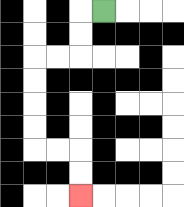{'start': '[4, 0]', 'end': '[3, 8]', 'path_directions': 'L,D,D,L,L,D,D,D,D,R,R,D,D', 'path_coordinates': '[[4, 0], [3, 0], [3, 1], [3, 2], [2, 2], [1, 2], [1, 3], [1, 4], [1, 5], [1, 6], [2, 6], [3, 6], [3, 7], [3, 8]]'}